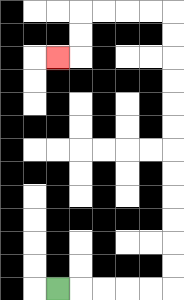{'start': '[2, 12]', 'end': '[2, 2]', 'path_directions': 'R,R,R,R,R,U,U,U,U,U,U,U,U,U,U,U,U,L,L,L,L,D,D,L', 'path_coordinates': '[[2, 12], [3, 12], [4, 12], [5, 12], [6, 12], [7, 12], [7, 11], [7, 10], [7, 9], [7, 8], [7, 7], [7, 6], [7, 5], [7, 4], [7, 3], [7, 2], [7, 1], [7, 0], [6, 0], [5, 0], [4, 0], [3, 0], [3, 1], [3, 2], [2, 2]]'}